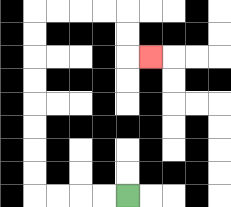{'start': '[5, 8]', 'end': '[6, 2]', 'path_directions': 'L,L,L,L,U,U,U,U,U,U,U,U,R,R,R,R,D,D,R', 'path_coordinates': '[[5, 8], [4, 8], [3, 8], [2, 8], [1, 8], [1, 7], [1, 6], [1, 5], [1, 4], [1, 3], [1, 2], [1, 1], [1, 0], [2, 0], [3, 0], [4, 0], [5, 0], [5, 1], [5, 2], [6, 2]]'}